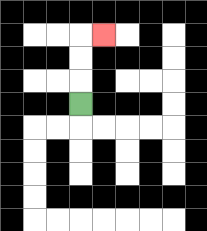{'start': '[3, 4]', 'end': '[4, 1]', 'path_directions': 'U,U,U,R', 'path_coordinates': '[[3, 4], [3, 3], [3, 2], [3, 1], [4, 1]]'}